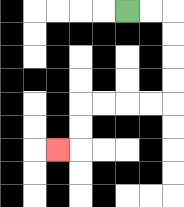{'start': '[5, 0]', 'end': '[2, 6]', 'path_directions': 'R,R,D,D,D,D,L,L,L,L,D,D,L', 'path_coordinates': '[[5, 0], [6, 0], [7, 0], [7, 1], [7, 2], [7, 3], [7, 4], [6, 4], [5, 4], [4, 4], [3, 4], [3, 5], [3, 6], [2, 6]]'}